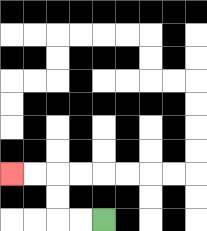{'start': '[4, 9]', 'end': '[0, 7]', 'path_directions': 'L,L,U,U,L,L', 'path_coordinates': '[[4, 9], [3, 9], [2, 9], [2, 8], [2, 7], [1, 7], [0, 7]]'}